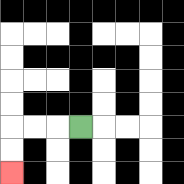{'start': '[3, 5]', 'end': '[0, 7]', 'path_directions': 'L,L,L,D,D', 'path_coordinates': '[[3, 5], [2, 5], [1, 5], [0, 5], [0, 6], [0, 7]]'}